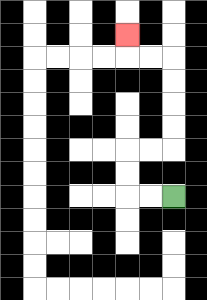{'start': '[7, 8]', 'end': '[5, 1]', 'path_directions': 'L,L,U,U,R,R,U,U,U,U,L,L,U', 'path_coordinates': '[[7, 8], [6, 8], [5, 8], [5, 7], [5, 6], [6, 6], [7, 6], [7, 5], [7, 4], [7, 3], [7, 2], [6, 2], [5, 2], [5, 1]]'}